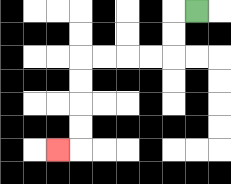{'start': '[8, 0]', 'end': '[2, 6]', 'path_directions': 'L,D,D,L,L,L,L,D,D,D,D,L', 'path_coordinates': '[[8, 0], [7, 0], [7, 1], [7, 2], [6, 2], [5, 2], [4, 2], [3, 2], [3, 3], [3, 4], [3, 5], [3, 6], [2, 6]]'}